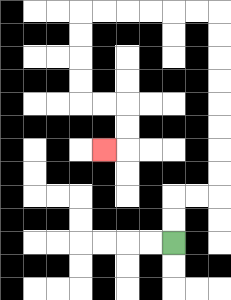{'start': '[7, 10]', 'end': '[4, 6]', 'path_directions': 'U,U,R,R,U,U,U,U,U,U,U,U,L,L,L,L,L,L,D,D,D,D,R,R,D,D,L', 'path_coordinates': '[[7, 10], [7, 9], [7, 8], [8, 8], [9, 8], [9, 7], [9, 6], [9, 5], [9, 4], [9, 3], [9, 2], [9, 1], [9, 0], [8, 0], [7, 0], [6, 0], [5, 0], [4, 0], [3, 0], [3, 1], [3, 2], [3, 3], [3, 4], [4, 4], [5, 4], [5, 5], [5, 6], [4, 6]]'}